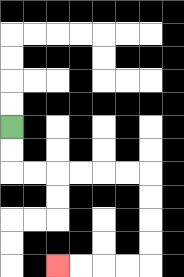{'start': '[0, 5]', 'end': '[2, 11]', 'path_directions': 'D,D,R,R,R,R,R,R,D,D,D,D,L,L,L,L', 'path_coordinates': '[[0, 5], [0, 6], [0, 7], [1, 7], [2, 7], [3, 7], [4, 7], [5, 7], [6, 7], [6, 8], [6, 9], [6, 10], [6, 11], [5, 11], [4, 11], [3, 11], [2, 11]]'}